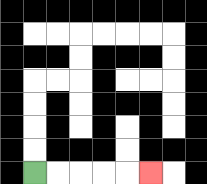{'start': '[1, 7]', 'end': '[6, 7]', 'path_directions': 'R,R,R,R,R', 'path_coordinates': '[[1, 7], [2, 7], [3, 7], [4, 7], [5, 7], [6, 7]]'}